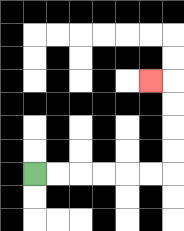{'start': '[1, 7]', 'end': '[6, 3]', 'path_directions': 'R,R,R,R,R,R,U,U,U,U,L', 'path_coordinates': '[[1, 7], [2, 7], [3, 7], [4, 7], [5, 7], [6, 7], [7, 7], [7, 6], [7, 5], [7, 4], [7, 3], [6, 3]]'}